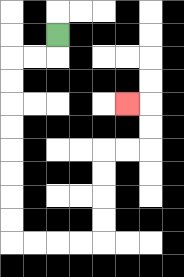{'start': '[2, 1]', 'end': '[5, 4]', 'path_directions': 'D,L,L,D,D,D,D,D,D,D,D,R,R,R,R,U,U,U,U,R,R,U,U,L', 'path_coordinates': '[[2, 1], [2, 2], [1, 2], [0, 2], [0, 3], [0, 4], [0, 5], [0, 6], [0, 7], [0, 8], [0, 9], [0, 10], [1, 10], [2, 10], [3, 10], [4, 10], [4, 9], [4, 8], [4, 7], [4, 6], [5, 6], [6, 6], [6, 5], [6, 4], [5, 4]]'}